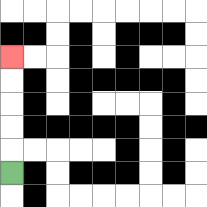{'start': '[0, 7]', 'end': '[0, 2]', 'path_directions': 'U,U,U,U,U', 'path_coordinates': '[[0, 7], [0, 6], [0, 5], [0, 4], [0, 3], [0, 2]]'}